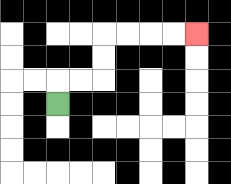{'start': '[2, 4]', 'end': '[8, 1]', 'path_directions': 'U,R,R,U,U,R,R,R,R', 'path_coordinates': '[[2, 4], [2, 3], [3, 3], [4, 3], [4, 2], [4, 1], [5, 1], [6, 1], [7, 1], [8, 1]]'}